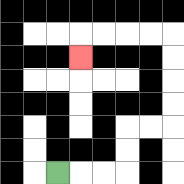{'start': '[2, 7]', 'end': '[3, 2]', 'path_directions': 'R,R,R,U,U,R,R,U,U,U,U,L,L,L,L,D', 'path_coordinates': '[[2, 7], [3, 7], [4, 7], [5, 7], [5, 6], [5, 5], [6, 5], [7, 5], [7, 4], [7, 3], [7, 2], [7, 1], [6, 1], [5, 1], [4, 1], [3, 1], [3, 2]]'}